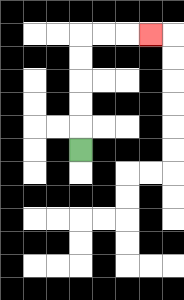{'start': '[3, 6]', 'end': '[6, 1]', 'path_directions': 'U,U,U,U,U,R,R,R', 'path_coordinates': '[[3, 6], [3, 5], [3, 4], [3, 3], [3, 2], [3, 1], [4, 1], [5, 1], [6, 1]]'}